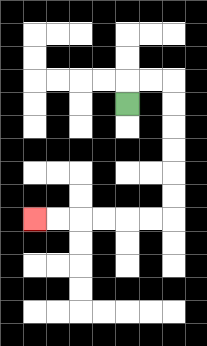{'start': '[5, 4]', 'end': '[1, 9]', 'path_directions': 'U,R,R,D,D,D,D,D,D,L,L,L,L,L,L', 'path_coordinates': '[[5, 4], [5, 3], [6, 3], [7, 3], [7, 4], [7, 5], [7, 6], [7, 7], [7, 8], [7, 9], [6, 9], [5, 9], [4, 9], [3, 9], [2, 9], [1, 9]]'}